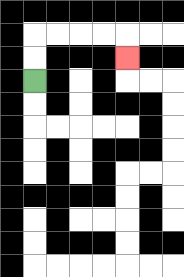{'start': '[1, 3]', 'end': '[5, 2]', 'path_directions': 'U,U,R,R,R,R,D', 'path_coordinates': '[[1, 3], [1, 2], [1, 1], [2, 1], [3, 1], [4, 1], [5, 1], [5, 2]]'}